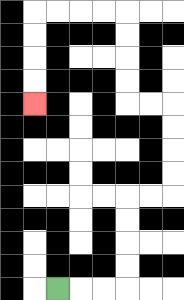{'start': '[2, 12]', 'end': '[1, 4]', 'path_directions': 'R,R,R,U,U,U,U,R,R,U,U,U,U,L,L,U,U,U,U,L,L,L,L,D,D,D,D', 'path_coordinates': '[[2, 12], [3, 12], [4, 12], [5, 12], [5, 11], [5, 10], [5, 9], [5, 8], [6, 8], [7, 8], [7, 7], [7, 6], [7, 5], [7, 4], [6, 4], [5, 4], [5, 3], [5, 2], [5, 1], [5, 0], [4, 0], [3, 0], [2, 0], [1, 0], [1, 1], [1, 2], [1, 3], [1, 4]]'}